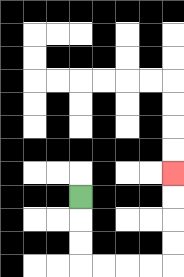{'start': '[3, 8]', 'end': '[7, 7]', 'path_directions': 'D,D,D,R,R,R,R,U,U,U,U', 'path_coordinates': '[[3, 8], [3, 9], [3, 10], [3, 11], [4, 11], [5, 11], [6, 11], [7, 11], [7, 10], [7, 9], [7, 8], [7, 7]]'}